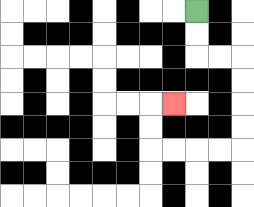{'start': '[8, 0]', 'end': '[7, 4]', 'path_directions': 'D,D,R,R,D,D,D,D,L,L,L,L,U,U,R', 'path_coordinates': '[[8, 0], [8, 1], [8, 2], [9, 2], [10, 2], [10, 3], [10, 4], [10, 5], [10, 6], [9, 6], [8, 6], [7, 6], [6, 6], [6, 5], [6, 4], [7, 4]]'}